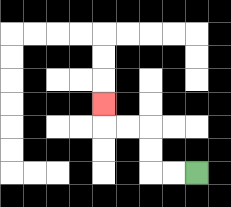{'start': '[8, 7]', 'end': '[4, 4]', 'path_directions': 'L,L,U,U,L,L,U', 'path_coordinates': '[[8, 7], [7, 7], [6, 7], [6, 6], [6, 5], [5, 5], [4, 5], [4, 4]]'}